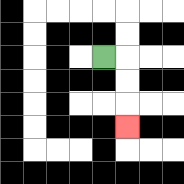{'start': '[4, 2]', 'end': '[5, 5]', 'path_directions': 'R,D,D,D', 'path_coordinates': '[[4, 2], [5, 2], [5, 3], [5, 4], [5, 5]]'}